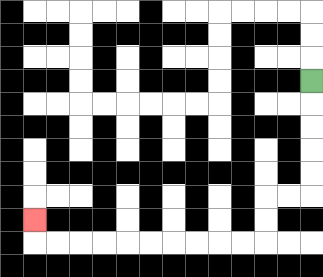{'start': '[13, 3]', 'end': '[1, 9]', 'path_directions': 'D,D,D,D,D,L,L,D,D,L,L,L,L,L,L,L,L,L,L,U', 'path_coordinates': '[[13, 3], [13, 4], [13, 5], [13, 6], [13, 7], [13, 8], [12, 8], [11, 8], [11, 9], [11, 10], [10, 10], [9, 10], [8, 10], [7, 10], [6, 10], [5, 10], [4, 10], [3, 10], [2, 10], [1, 10], [1, 9]]'}